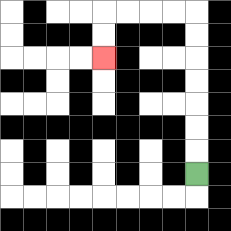{'start': '[8, 7]', 'end': '[4, 2]', 'path_directions': 'U,U,U,U,U,U,U,L,L,L,L,D,D', 'path_coordinates': '[[8, 7], [8, 6], [8, 5], [8, 4], [8, 3], [8, 2], [8, 1], [8, 0], [7, 0], [6, 0], [5, 0], [4, 0], [4, 1], [4, 2]]'}